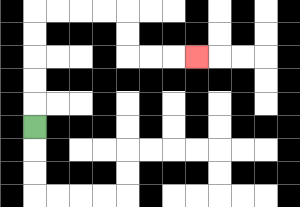{'start': '[1, 5]', 'end': '[8, 2]', 'path_directions': 'U,U,U,U,U,R,R,R,R,D,D,R,R,R', 'path_coordinates': '[[1, 5], [1, 4], [1, 3], [1, 2], [1, 1], [1, 0], [2, 0], [3, 0], [4, 0], [5, 0], [5, 1], [5, 2], [6, 2], [7, 2], [8, 2]]'}